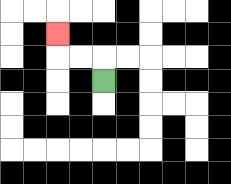{'start': '[4, 3]', 'end': '[2, 1]', 'path_directions': 'U,L,L,U', 'path_coordinates': '[[4, 3], [4, 2], [3, 2], [2, 2], [2, 1]]'}